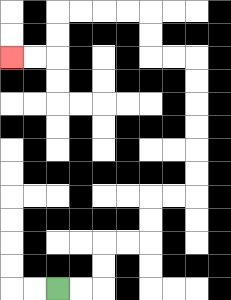{'start': '[2, 12]', 'end': '[0, 2]', 'path_directions': 'R,R,U,U,R,R,U,U,R,R,U,U,U,U,U,U,L,L,U,U,L,L,L,L,D,D,L,L', 'path_coordinates': '[[2, 12], [3, 12], [4, 12], [4, 11], [4, 10], [5, 10], [6, 10], [6, 9], [6, 8], [7, 8], [8, 8], [8, 7], [8, 6], [8, 5], [8, 4], [8, 3], [8, 2], [7, 2], [6, 2], [6, 1], [6, 0], [5, 0], [4, 0], [3, 0], [2, 0], [2, 1], [2, 2], [1, 2], [0, 2]]'}